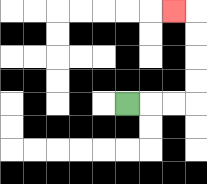{'start': '[5, 4]', 'end': '[7, 0]', 'path_directions': 'R,R,R,U,U,U,U,L', 'path_coordinates': '[[5, 4], [6, 4], [7, 4], [8, 4], [8, 3], [8, 2], [8, 1], [8, 0], [7, 0]]'}